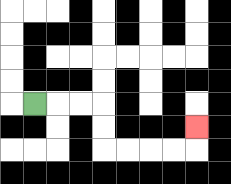{'start': '[1, 4]', 'end': '[8, 5]', 'path_directions': 'R,R,R,D,D,R,R,R,R,U', 'path_coordinates': '[[1, 4], [2, 4], [3, 4], [4, 4], [4, 5], [4, 6], [5, 6], [6, 6], [7, 6], [8, 6], [8, 5]]'}